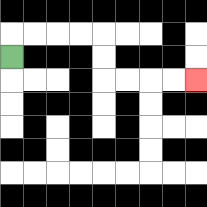{'start': '[0, 2]', 'end': '[8, 3]', 'path_directions': 'U,R,R,R,R,D,D,R,R,R,R', 'path_coordinates': '[[0, 2], [0, 1], [1, 1], [2, 1], [3, 1], [4, 1], [4, 2], [4, 3], [5, 3], [6, 3], [7, 3], [8, 3]]'}